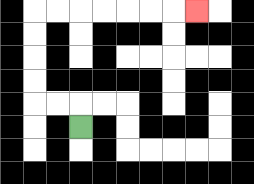{'start': '[3, 5]', 'end': '[8, 0]', 'path_directions': 'U,L,L,U,U,U,U,R,R,R,R,R,R,R', 'path_coordinates': '[[3, 5], [3, 4], [2, 4], [1, 4], [1, 3], [1, 2], [1, 1], [1, 0], [2, 0], [3, 0], [4, 0], [5, 0], [6, 0], [7, 0], [8, 0]]'}